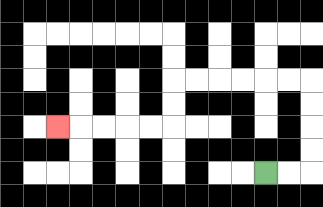{'start': '[11, 7]', 'end': '[2, 5]', 'path_directions': 'R,R,U,U,U,U,L,L,L,L,L,L,D,D,L,L,L,L,L', 'path_coordinates': '[[11, 7], [12, 7], [13, 7], [13, 6], [13, 5], [13, 4], [13, 3], [12, 3], [11, 3], [10, 3], [9, 3], [8, 3], [7, 3], [7, 4], [7, 5], [6, 5], [5, 5], [4, 5], [3, 5], [2, 5]]'}